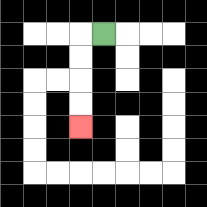{'start': '[4, 1]', 'end': '[3, 5]', 'path_directions': 'L,D,D,D,D', 'path_coordinates': '[[4, 1], [3, 1], [3, 2], [3, 3], [3, 4], [3, 5]]'}